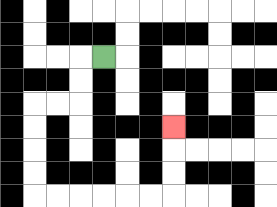{'start': '[4, 2]', 'end': '[7, 5]', 'path_directions': 'L,D,D,L,L,D,D,D,D,R,R,R,R,R,R,U,U,U', 'path_coordinates': '[[4, 2], [3, 2], [3, 3], [3, 4], [2, 4], [1, 4], [1, 5], [1, 6], [1, 7], [1, 8], [2, 8], [3, 8], [4, 8], [5, 8], [6, 8], [7, 8], [7, 7], [7, 6], [7, 5]]'}